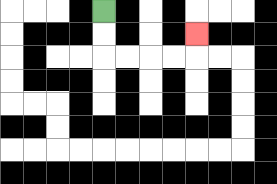{'start': '[4, 0]', 'end': '[8, 1]', 'path_directions': 'D,D,R,R,R,R,U', 'path_coordinates': '[[4, 0], [4, 1], [4, 2], [5, 2], [6, 2], [7, 2], [8, 2], [8, 1]]'}